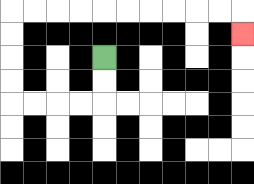{'start': '[4, 2]', 'end': '[10, 1]', 'path_directions': 'D,D,L,L,L,L,U,U,U,U,R,R,R,R,R,R,R,R,R,R,D', 'path_coordinates': '[[4, 2], [4, 3], [4, 4], [3, 4], [2, 4], [1, 4], [0, 4], [0, 3], [0, 2], [0, 1], [0, 0], [1, 0], [2, 0], [3, 0], [4, 0], [5, 0], [6, 0], [7, 0], [8, 0], [9, 0], [10, 0], [10, 1]]'}